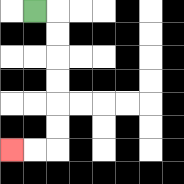{'start': '[1, 0]', 'end': '[0, 6]', 'path_directions': 'R,D,D,D,D,D,D,L,L', 'path_coordinates': '[[1, 0], [2, 0], [2, 1], [2, 2], [2, 3], [2, 4], [2, 5], [2, 6], [1, 6], [0, 6]]'}